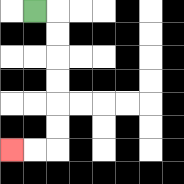{'start': '[1, 0]', 'end': '[0, 6]', 'path_directions': 'R,D,D,D,D,D,D,L,L', 'path_coordinates': '[[1, 0], [2, 0], [2, 1], [2, 2], [2, 3], [2, 4], [2, 5], [2, 6], [1, 6], [0, 6]]'}